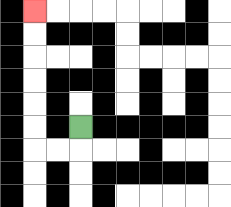{'start': '[3, 5]', 'end': '[1, 0]', 'path_directions': 'D,L,L,U,U,U,U,U,U', 'path_coordinates': '[[3, 5], [3, 6], [2, 6], [1, 6], [1, 5], [1, 4], [1, 3], [1, 2], [1, 1], [1, 0]]'}